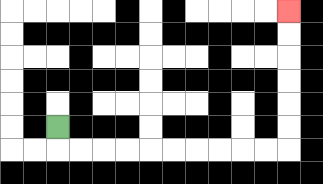{'start': '[2, 5]', 'end': '[12, 0]', 'path_directions': 'D,R,R,R,R,R,R,R,R,R,R,U,U,U,U,U,U', 'path_coordinates': '[[2, 5], [2, 6], [3, 6], [4, 6], [5, 6], [6, 6], [7, 6], [8, 6], [9, 6], [10, 6], [11, 6], [12, 6], [12, 5], [12, 4], [12, 3], [12, 2], [12, 1], [12, 0]]'}